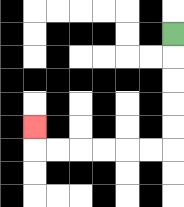{'start': '[7, 1]', 'end': '[1, 5]', 'path_directions': 'D,D,D,D,D,L,L,L,L,L,L,U', 'path_coordinates': '[[7, 1], [7, 2], [7, 3], [7, 4], [7, 5], [7, 6], [6, 6], [5, 6], [4, 6], [3, 6], [2, 6], [1, 6], [1, 5]]'}